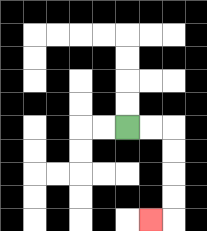{'start': '[5, 5]', 'end': '[6, 9]', 'path_directions': 'R,R,D,D,D,D,L', 'path_coordinates': '[[5, 5], [6, 5], [7, 5], [7, 6], [7, 7], [7, 8], [7, 9], [6, 9]]'}